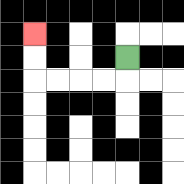{'start': '[5, 2]', 'end': '[1, 1]', 'path_directions': 'D,L,L,L,L,U,U', 'path_coordinates': '[[5, 2], [5, 3], [4, 3], [3, 3], [2, 3], [1, 3], [1, 2], [1, 1]]'}